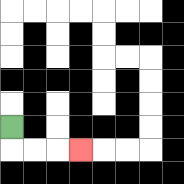{'start': '[0, 5]', 'end': '[3, 6]', 'path_directions': 'D,R,R,R', 'path_coordinates': '[[0, 5], [0, 6], [1, 6], [2, 6], [3, 6]]'}